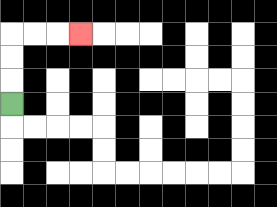{'start': '[0, 4]', 'end': '[3, 1]', 'path_directions': 'U,U,U,R,R,R', 'path_coordinates': '[[0, 4], [0, 3], [0, 2], [0, 1], [1, 1], [2, 1], [3, 1]]'}